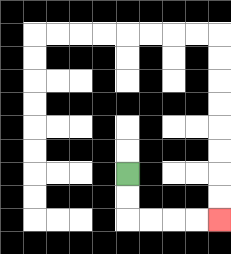{'start': '[5, 7]', 'end': '[9, 9]', 'path_directions': 'D,D,R,R,R,R', 'path_coordinates': '[[5, 7], [5, 8], [5, 9], [6, 9], [7, 9], [8, 9], [9, 9]]'}